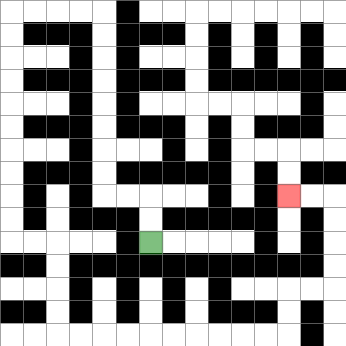{'start': '[6, 10]', 'end': '[12, 8]', 'path_directions': 'U,U,L,L,U,U,U,U,U,U,U,U,L,L,L,L,D,D,D,D,D,D,D,D,D,D,R,R,D,D,D,D,R,R,R,R,R,R,R,R,R,R,U,U,R,R,U,U,U,U,L,L', 'path_coordinates': '[[6, 10], [6, 9], [6, 8], [5, 8], [4, 8], [4, 7], [4, 6], [4, 5], [4, 4], [4, 3], [4, 2], [4, 1], [4, 0], [3, 0], [2, 0], [1, 0], [0, 0], [0, 1], [0, 2], [0, 3], [0, 4], [0, 5], [0, 6], [0, 7], [0, 8], [0, 9], [0, 10], [1, 10], [2, 10], [2, 11], [2, 12], [2, 13], [2, 14], [3, 14], [4, 14], [5, 14], [6, 14], [7, 14], [8, 14], [9, 14], [10, 14], [11, 14], [12, 14], [12, 13], [12, 12], [13, 12], [14, 12], [14, 11], [14, 10], [14, 9], [14, 8], [13, 8], [12, 8]]'}